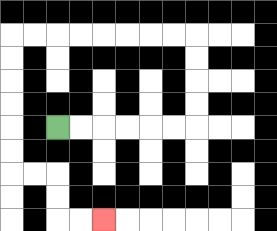{'start': '[2, 5]', 'end': '[4, 9]', 'path_directions': 'R,R,R,R,R,R,U,U,U,U,L,L,L,L,L,L,L,L,D,D,D,D,D,D,R,R,D,D,R,R', 'path_coordinates': '[[2, 5], [3, 5], [4, 5], [5, 5], [6, 5], [7, 5], [8, 5], [8, 4], [8, 3], [8, 2], [8, 1], [7, 1], [6, 1], [5, 1], [4, 1], [3, 1], [2, 1], [1, 1], [0, 1], [0, 2], [0, 3], [0, 4], [0, 5], [0, 6], [0, 7], [1, 7], [2, 7], [2, 8], [2, 9], [3, 9], [4, 9]]'}